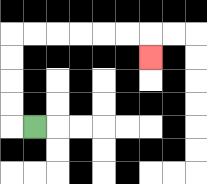{'start': '[1, 5]', 'end': '[6, 2]', 'path_directions': 'L,U,U,U,U,R,R,R,R,R,R,D', 'path_coordinates': '[[1, 5], [0, 5], [0, 4], [0, 3], [0, 2], [0, 1], [1, 1], [2, 1], [3, 1], [4, 1], [5, 1], [6, 1], [6, 2]]'}